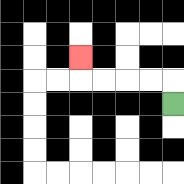{'start': '[7, 4]', 'end': '[3, 2]', 'path_directions': 'U,L,L,L,L,U', 'path_coordinates': '[[7, 4], [7, 3], [6, 3], [5, 3], [4, 3], [3, 3], [3, 2]]'}